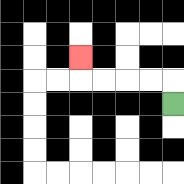{'start': '[7, 4]', 'end': '[3, 2]', 'path_directions': 'U,L,L,L,L,U', 'path_coordinates': '[[7, 4], [7, 3], [6, 3], [5, 3], [4, 3], [3, 3], [3, 2]]'}